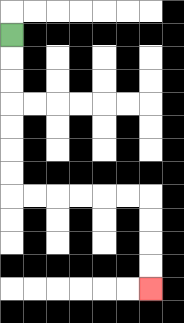{'start': '[0, 1]', 'end': '[6, 12]', 'path_directions': 'D,D,D,D,D,D,D,R,R,R,R,R,R,D,D,D,D', 'path_coordinates': '[[0, 1], [0, 2], [0, 3], [0, 4], [0, 5], [0, 6], [0, 7], [0, 8], [1, 8], [2, 8], [3, 8], [4, 8], [5, 8], [6, 8], [6, 9], [6, 10], [6, 11], [6, 12]]'}